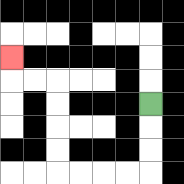{'start': '[6, 4]', 'end': '[0, 2]', 'path_directions': 'D,D,D,L,L,L,L,U,U,U,U,L,L,U', 'path_coordinates': '[[6, 4], [6, 5], [6, 6], [6, 7], [5, 7], [4, 7], [3, 7], [2, 7], [2, 6], [2, 5], [2, 4], [2, 3], [1, 3], [0, 3], [0, 2]]'}